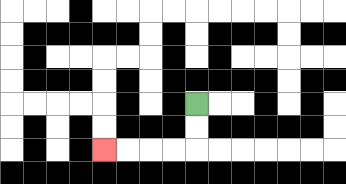{'start': '[8, 4]', 'end': '[4, 6]', 'path_directions': 'D,D,L,L,L,L', 'path_coordinates': '[[8, 4], [8, 5], [8, 6], [7, 6], [6, 6], [5, 6], [4, 6]]'}